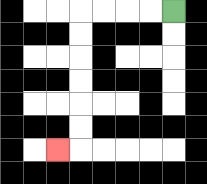{'start': '[7, 0]', 'end': '[2, 6]', 'path_directions': 'L,L,L,L,D,D,D,D,D,D,L', 'path_coordinates': '[[7, 0], [6, 0], [5, 0], [4, 0], [3, 0], [3, 1], [3, 2], [3, 3], [3, 4], [3, 5], [3, 6], [2, 6]]'}